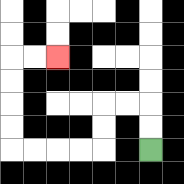{'start': '[6, 6]', 'end': '[2, 2]', 'path_directions': 'U,U,L,L,D,D,L,L,L,L,U,U,U,U,R,R', 'path_coordinates': '[[6, 6], [6, 5], [6, 4], [5, 4], [4, 4], [4, 5], [4, 6], [3, 6], [2, 6], [1, 6], [0, 6], [0, 5], [0, 4], [0, 3], [0, 2], [1, 2], [2, 2]]'}